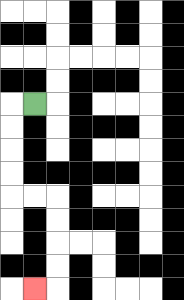{'start': '[1, 4]', 'end': '[1, 12]', 'path_directions': 'L,D,D,D,D,R,R,D,D,D,D,L', 'path_coordinates': '[[1, 4], [0, 4], [0, 5], [0, 6], [0, 7], [0, 8], [1, 8], [2, 8], [2, 9], [2, 10], [2, 11], [2, 12], [1, 12]]'}